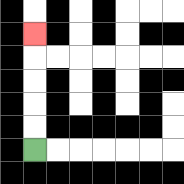{'start': '[1, 6]', 'end': '[1, 1]', 'path_directions': 'U,U,U,U,U', 'path_coordinates': '[[1, 6], [1, 5], [1, 4], [1, 3], [1, 2], [1, 1]]'}